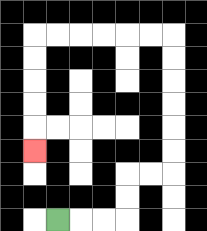{'start': '[2, 9]', 'end': '[1, 6]', 'path_directions': 'R,R,R,U,U,R,R,U,U,U,U,U,U,L,L,L,L,L,L,D,D,D,D,D', 'path_coordinates': '[[2, 9], [3, 9], [4, 9], [5, 9], [5, 8], [5, 7], [6, 7], [7, 7], [7, 6], [7, 5], [7, 4], [7, 3], [7, 2], [7, 1], [6, 1], [5, 1], [4, 1], [3, 1], [2, 1], [1, 1], [1, 2], [1, 3], [1, 4], [1, 5], [1, 6]]'}